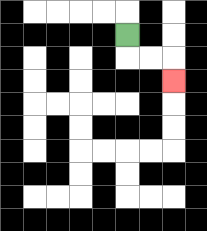{'start': '[5, 1]', 'end': '[7, 3]', 'path_directions': 'D,R,R,D', 'path_coordinates': '[[5, 1], [5, 2], [6, 2], [7, 2], [7, 3]]'}